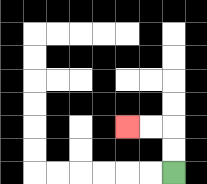{'start': '[7, 7]', 'end': '[5, 5]', 'path_directions': 'U,U,L,L', 'path_coordinates': '[[7, 7], [7, 6], [7, 5], [6, 5], [5, 5]]'}